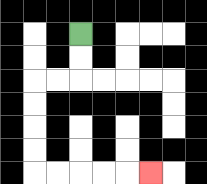{'start': '[3, 1]', 'end': '[6, 7]', 'path_directions': 'D,D,L,L,D,D,D,D,R,R,R,R,R', 'path_coordinates': '[[3, 1], [3, 2], [3, 3], [2, 3], [1, 3], [1, 4], [1, 5], [1, 6], [1, 7], [2, 7], [3, 7], [4, 7], [5, 7], [6, 7]]'}